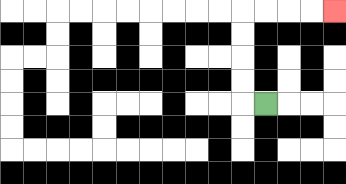{'start': '[11, 4]', 'end': '[14, 0]', 'path_directions': 'L,U,U,U,U,R,R,R,R', 'path_coordinates': '[[11, 4], [10, 4], [10, 3], [10, 2], [10, 1], [10, 0], [11, 0], [12, 0], [13, 0], [14, 0]]'}